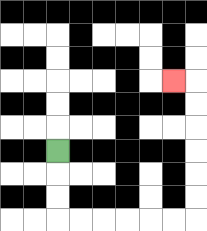{'start': '[2, 6]', 'end': '[7, 3]', 'path_directions': 'D,D,D,R,R,R,R,R,R,U,U,U,U,U,U,L', 'path_coordinates': '[[2, 6], [2, 7], [2, 8], [2, 9], [3, 9], [4, 9], [5, 9], [6, 9], [7, 9], [8, 9], [8, 8], [8, 7], [8, 6], [8, 5], [8, 4], [8, 3], [7, 3]]'}